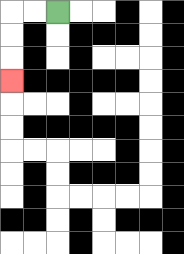{'start': '[2, 0]', 'end': '[0, 3]', 'path_directions': 'L,L,D,D,D', 'path_coordinates': '[[2, 0], [1, 0], [0, 0], [0, 1], [0, 2], [0, 3]]'}